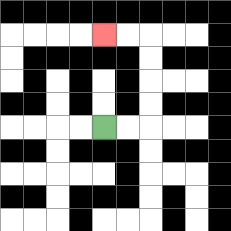{'start': '[4, 5]', 'end': '[4, 1]', 'path_directions': 'R,R,U,U,U,U,L,L', 'path_coordinates': '[[4, 5], [5, 5], [6, 5], [6, 4], [6, 3], [6, 2], [6, 1], [5, 1], [4, 1]]'}